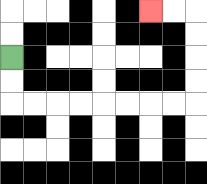{'start': '[0, 2]', 'end': '[6, 0]', 'path_directions': 'D,D,R,R,R,R,R,R,R,R,U,U,U,U,L,L', 'path_coordinates': '[[0, 2], [0, 3], [0, 4], [1, 4], [2, 4], [3, 4], [4, 4], [5, 4], [6, 4], [7, 4], [8, 4], [8, 3], [8, 2], [8, 1], [8, 0], [7, 0], [6, 0]]'}